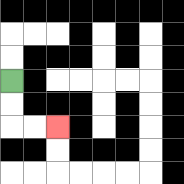{'start': '[0, 3]', 'end': '[2, 5]', 'path_directions': 'D,D,R,R', 'path_coordinates': '[[0, 3], [0, 4], [0, 5], [1, 5], [2, 5]]'}